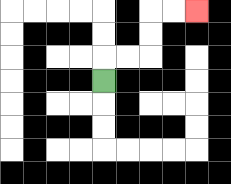{'start': '[4, 3]', 'end': '[8, 0]', 'path_directions': 'U,R,R,U,U,R,R', 'path_coordinates': '[[4, 3], [4, 2], [5, 2], [6, 2], [6, 1], [6, 0], [7, 0], [8, 0]]'}